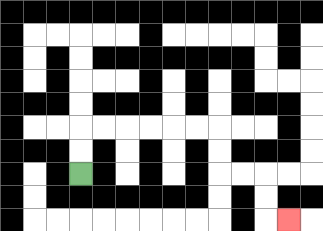{'start': '[3, 7]', 'end': '[12, 9]', 'path_directions': 'U,U,R,R,R,R,R,R,D,D,R,R,D,D,R', 'path_coordinates': '[[3, 7], [3, 6], [3, 5], [4, 5], [5, 5], [6, 5], [7, 5], [8, 5], [9, 5], [9, 6], [9, 7], [10, 7], [11, 7], [11, 8], [11, 9], [12, 9]]'}